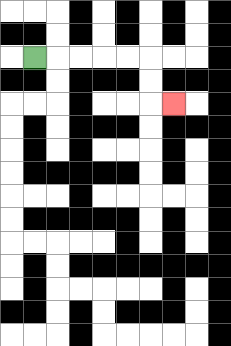{'start': '[1, 2]', 'end': '[7, 4]', 'path_directions': 'R,R,R,R,R,D,D,R', 'path_coordinates': '[[1, 2], [2, 2], [3, 2], [4, 2], [5, 2], [6, 2], [6, 3], [6, 4], [7, 4]]'}